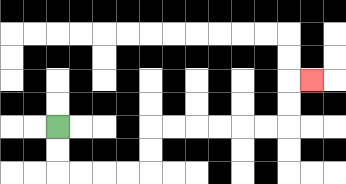{'start': '[2, 5]', 'end': '[13, 3]', 'path_directions': 'D,D,R,R,R,R,U,U,R,R,R,R,R,R,U,U,R', 'path_coordinates': '[[2, 5], [2, 6], [2, 7], [3, 7], [4, 7], [5, 7], [6, 7], [6, 6], [6, 5], [7, 5], [8, 5], [9, 5], [10, 5], [11, 5], [12, 5], [12, 4], [12, 3], [13, 3]]'}